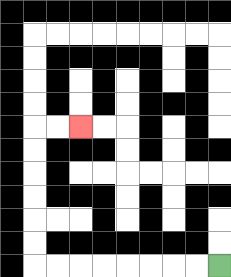{'start': '[9, 11]', 'end': '[3, 5]', 'path_directions': 'L,L,L,L,L,L,L,L,U,U,U,U,U,U,R,R', 'path_coordinates': '[[9, 11], [8, 11], [7, 11], [6, 11], [5, 11], [4, 11], [3, 11], [2, 11], [1, 11], [1, 10], [1, 9], [1, 8], [1, 7], [1, 6], [1, 5], [2, 5], [3, 5]]'}